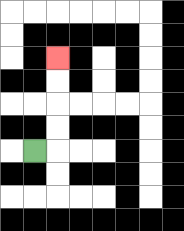{'start': '[1, 6]', 'end': '[2, 2]', 'path_directions': 'R,U,U,U,U', 'path_coordinates': '[[1, 6], [2, 6], [2, 5], [2, 4], [2, 3], [2, 2]]'}